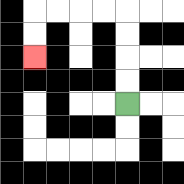{'start': '[5, 4]', 'end': '[1, 2]', 'path_directions': 'U,U,U,U,L,L,L,L,D,D', 'path_coordinates': '[[5, 4], [5, 3], [5, 2], [5, 1], [5, 0], [4, 0], [3, 0], [2, 0], [1, 0], [1, 1], [1, 2]]'}